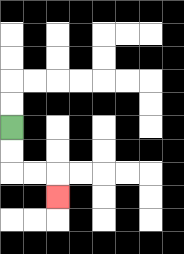{'start': '[0, 5]', 'end': '[2, 8]', 'path_directions': 'D,D,R,R,D', 'path_coordinates': '[[0, 5], [0, 6], [0, 7], [1, 7], [2, 7], [2, 8]]'}